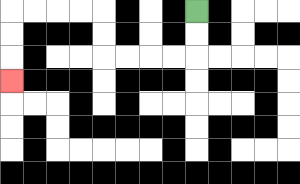{'start': '[8, 0]', 'end': '[0, 3]', 'path_directions': 'D,D,L,L,L,L,U,U,L,L,L,L,D,D,D', 'path_coordinates': '[[8, 0], [8, 1], [8, 2], [7, 2], [6, 2], [5, 2], [4, 2], [4, 1], [4, 0], [3, 0], [2, 0], [1, 0], [0, 0], [0, 1], [0, 2], [0, 3]]'}